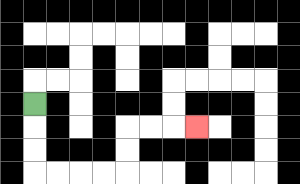{'start': '[1, 4]', 'end': '[8, 5]', 'path_directions': 'D,D,D,R,R,R,R,U,U,R,R,R', 'path_coordinates': '[[1, 4], [1, 5], [1, 6], [1, 7], [2, 7], [3, 7], [4, 7], [5, 7], [5, 6], [5, 5], [6, 5], [7, 5], [8, 5]]'}